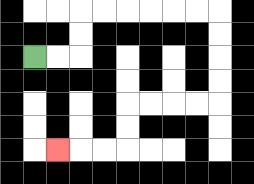{'start': '[1, 2]', 'end': '[2, 6]', 'path_directions': 'R,R,U,U,R,R,R,R,R,R,D,D,D,D,L,L,L,L,D,D,L,L,L', 'path_coordinates': '[[1, 2], [2, 2], [3, 2], [3, 1], [3, 0], [4, 0], [5, 0], [6, 0], [7, 0], [8, 0], [9, 0], [9, 1], [9, 2], [9, 3], [9, 4], [8, 4], [7, 4], [6, 4], [5, 4], [5, 5], [5, 6], [4, 6], [3, 6], [2, 6]]'}